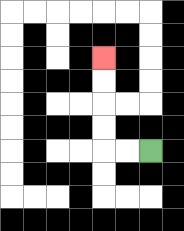{'start': '[6, 6]', 'end': '[4, 2]', 'path_directions': 'L,L,U,U,U,U', 'path_coordinates': '[[6, 6], [5, 6], [4, 6], [4, 5], [4, 4], [4, 3], [4, 2]]'}